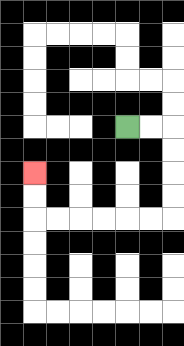{'start': '[5, 5]', 'end': '[1, 7]', 'path_directions': 'R,R,D,D,D,D,L,L,L,L,L,L,U,U', 'path_coordinates': '[[5, 5], [6, 5], [7, 5], [7, 6], [7, 7], [7, 8], [7, 9], [6, 9], [5, 9], [4, 9], [3, 9], [2, 9], [1, 9], [1, 8], [1, 7]]'}